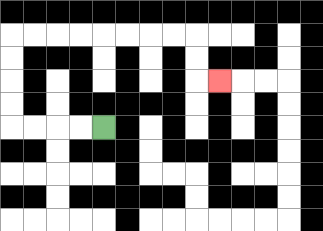{'start': '[4, 5]', 'end': '[9, 3]', 'path_directions': 'L,L,L,L,U,U,U,U,R,R,R,R,R,R,R,R,D,D,R', 'path_coordinates': '[[4, 5], [3, 5], [2, 5], [1, 5], [0, 5], [0, 4], [0, 3], [0, 2], [0, 1], [1, 1], [2, 1], [3, 1], [4, 1], [5, 1], [6, 1], [7, 1], [8, 1], [8, 2], [8, 3], [9, 3]]'}